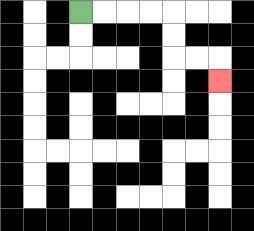{'start': '[3, 0]', 'end': '[9, 3]', 'path_directions': 'R,R,R,R,D,D,R,R,D', 'path_coordinates': '[[3, 0], [4, 0], [5, 0], [6, 0], [7, 0], [7, 1], [7, 2], [8, 2], [9, 2], [9, 3]]'}